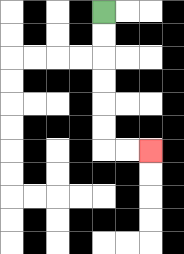{'start': '[4, 0]', 'end': '[6, 6]', 'path_directions': 'D,D,D,D,D,D,R,R', 'path_coordinates': '[[4, 0], [4, 1], [4, 2], [4, 3], [4, 4], [4, 5], [4, 6], [5, 6], [6, 6]]'}